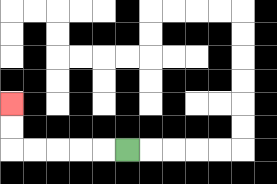{'start': '[5, 6]', 'end': '[0, 4]', 'path_directions': 'L,L,L,L,L,U,U', 'path_coordinates': '[[5, 6], [4, 6], [3, 6], [2, 6], [1, 6], [0, 6], [0, 5], [0, 4]]'}